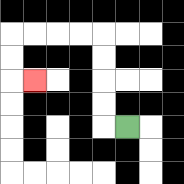{'start': '[5, 5]', 'end': '[1, 3]', 'path_directions': 'L,U,U,U,U,L,L,L,L,D,D,R', 'path_coordinates': '[[5, 5], [4, 5], [4, 4], [4, 3], [4, 2], [4, 1], [3, 1], [2, 1], [1, 1], [0, 1], [0, 2], [0, 3], [1, 3]]'}